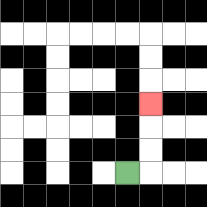{'start': '[5, 7]', 'end': '[6, 4]', 'path_directions': 'R,U,U,U', 'path_coordinates': '[[5, 7], [6, 7], [6, 6], [6, 5], [6, 4]]'}